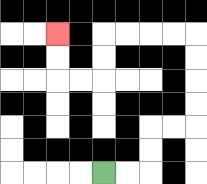{'start': '[4, 7]', 'end': '[2, 1]', 'path_directions': 'R,R,U,U,R,R,U,U,U,U,L,L,L,L,D,D,L,L,U,U', 'path_coordinates': '[[4, 7], [5, 7], [6, 7], [6, 6], [6, 5], [7, 5], [8, 5], [8, 4], [8, 3], [8, 2], [8, 1], [7, 1], [6, 1], [5, 1], [4, 1], [4, 2], [4, 3], [3, 3], [2, 3], [2, 2], [2, 1]]'}